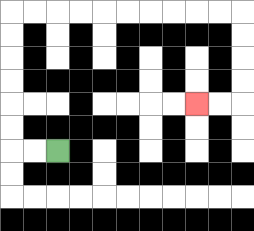{'start': '[2, 6]', 'end': '[8, 4]', 'path_directions': 'L,L,U,U,U,U,U,U,R,R,R,R,R,R,R,R,R,R,D,D,D,D,L,L', 'path_coordinates': '[[2, 6], [1, 6], [0, 6], [0, 5], [0, 4], [0, 3], [0, 2], [0, 1], [0, 0], [1, 0], [2, 0], [3, 0], [4, 0], [5, 0], [6, 0], [7, 0], [8, 0], [9, 0], [10, 0], [10, 1], [10, 2], [10, 3], [10, 4], [9, 4], [8, 4]]'}